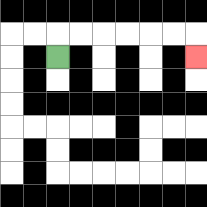{'start': '[2, 2]', 'end': '[8, 2]', 'path_directions': 'U,R,R,R,R,R,R,D', 'path_coordinates': '[[2, 2], [2, 1], [3, 1], [4, 1], [5, 1], [6, 1], [7, 1], [8, 1], [8, 2]]'}